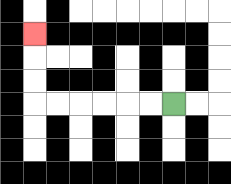{'start': '[7, 4]', 'end': '[1, 1]', 'path_directions': 'L,L,L,L,L,L,U,U,U', 'path_coordinates': '[[7, 4], [6, 4], [5, 4], [4, 4], [3, 4], [2, 4], [1, 4], [1, 3], [1, 2], [1, 1]]'}